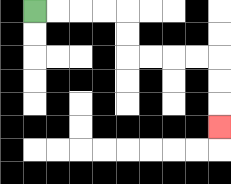{'start': '[1, 0]', 'end': '[9, 5]', 'path_directions': 'R,R,R,R,D,D,R,R,R,R,D,D,D', 'path_coordinates': '[[1, 0], [2, 0], [3, 0], [4, 0], [5, 0], [5, 1], [5, 2], [6, 2], [7, 2], [8, 2], [9, 2], [9, 3], [9, 4], [9, 5]]'}